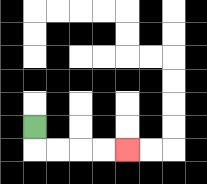{'start': '[1, 5]', 'end': '[5, 6]', 'path_directions': 'D,R,R,R,R', 'path_coordinates': '[[1, 5], [1, 6], [2, 6], [3, 6], [4, 6], [5, 6]]'}